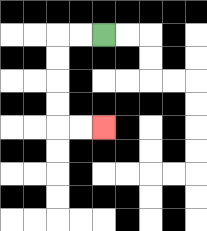{'start': '[4, 1]', 'end': '[4, 5]', 'path_directions': 'L,L,D,D,D,D,R,R', 'path_coordinates': '[[4, 1], [3, 1], [2, 1], [2, 2], [2, 3], [2, 4], [2, 5], [3, 5], [4, 5]]'}